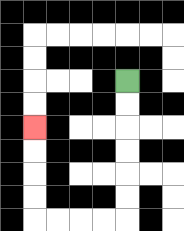{'start': '[5, 3]', 'end': '[1, 5]', 'path_directions': 'D,D,D,D,D,D,L,L,L,L,U,U,U,U', 'path_coordinates': '[[5, 3], [5, 4], [5, 5], [5, 6], [5, 7], [5, 8], [5, 9], [4, 9], [3, 9], [2, 9], [1, 9], [1, 8], [1, 7], [1, 6], [1, 5]]'}